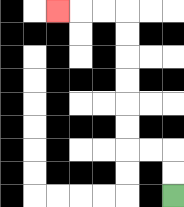{'start': '[7, 8]', 'end': '[2, 0]', 'path_directions': 'U,U,L,L,U,U,U,U,U,U,L,L,L', 'path_coordinates': '[[7, 8], [7, 7], [7, 6], [6, 6], [5, 6], [5, 5], [5, 4], [5, 3], [5, 2], [5, 1], [5, 0], [4, 0], [3, 0], [2, 0]]'}